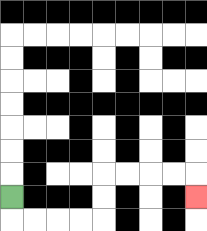{'start': '[0, 8]', 'end': '[8, 8]', 'path_directions': 'D,R,R,R,R,U,U,R,R,R,R,D', 'path_coordinates': '[[0, 8], [0, 9], [1, 9], [2, 9], [3, 9], [4, 9], [4, 8], [4, 7], [5, 7], [6, 7], [7, 7], [8, 7], [8, 8]]'}